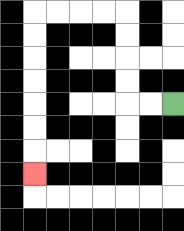{'start': '[7, 4]', 'end': '[1, 7]', 'path_directions': 'L,L,U,U,U,U,L,L,L,L,D,D,D,D,D,D,D', 'path_coordinates': '[[7, 4], [6, 4], [5, 4], [5, 3], [5, 2], [5, 1], [5, 0], [4, 0], [3, 0], [2, 0], [1, 0], [1, 1], [1, 2], [1, 3], [1, 4], [1, 5], [1, 6], [1, 7]]'}